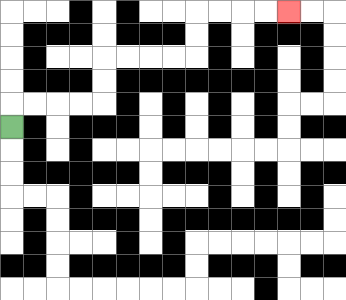{'start': '[0, 5]', 'end': '[12, 0]', 'path_directions': 'U,R,R,R,R,U,U,R,R,R,R,U,U,R,R,R,R', 'path_coordinates': '[[0, 5], [0, 4], [1, 4], [2, 4], [3, 4], [4, 4], [4, 3], [4, 2], [5, 2], [6, 2], [7, 2], [8, 2], [8, 1], [8, 0], [9, 0], [10, 0], [11, 0], [12, 0]]'}